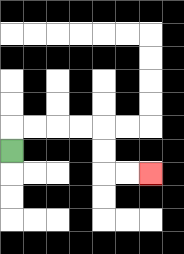{'start': '[0, 6]', 'end': '[6, 7]', 'path_directions': 'U,R,R,R,R,D,D,R,R', 'path_coordinates': '[[0, 6], [0, 5], [1, 5], [2, 5], [3, 5], [4, 5], [4, 6], [4, 7], [5, 7], [6, 7]]'}